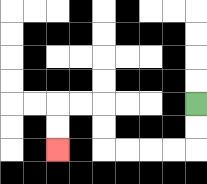{'start': '[8, 4]', 'end': '[2, 6]', 'path_directions': 'D,D,L,L,L,L,U,U,L,L,D,D', 'path_coordinates': '[[8, 4], [8, 5], [8, 6], [7, 6], [6, 6], [5, 6], [4, 6], [4, 5], [4, 4], [3, 4], [2, 4], [2, 5], [2, 6]]'}